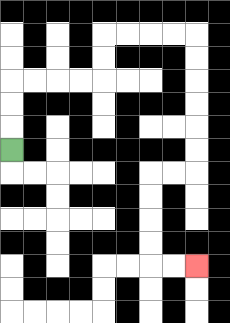{'start': '[0, 6]', 'end': '[8, 11]', 'path_directions': 'U,U,U,R,R,R,R,U,U,R,R,R,R,D,D,D,D,D,D,L,L,D,D,D,D,R,R', 'path_coordinates': '[[0, 6], [0, 5], [0, 4], [0, 3], [1, 3], [2, 3], [3, 3], [4, 3], [4, 2], [4, 1], [5, 1], [6, 1], [7, 1], [8, 1], [8, 2], [8, 3], [8, 4], [8, 5], [8, 6], [8, 7], [7, 7], [6, 7], [6, 8], [6, 9], [6, 10], [6, 11], [7, 11], [8, 11]]'}